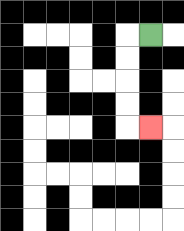{'start': '[6, 1]', 'end': '[6, 5]', 'path_directions': 'L,D,D,D,D,R', 'path_coordinates': '[[6, 1], [5, 1], [5, 2], [5, 3], [5, 4], [5, 5], [6, 5]]'}